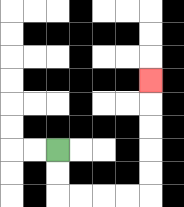{'start': '[2, 6]', 'end': '[6, 3]', 'path_directions': 'D,D,R,R,R,R,U,U,U,U,U', 'path_coordinates': '[[2, 6], [2, 7], [2, 8], [3, 8], [4, 8], [5, 8], [6, 8], [6, 7], [6, 6], [6, 5], [6, 4], [6, 3]]'}